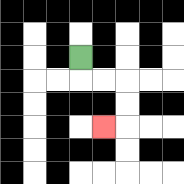{'start': '[3, 2]', 'end': '[4, 5]', 'path_directions': 'D,R,R,D,D,L', 'path_coordinates': '[[3, 2], [3, 3], [4, 3], [5, 3], [5, 4], [5, 5], [4, 5]]'}